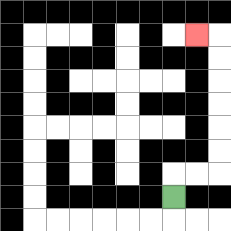{'start': '[7, 8]', 'end': '[8, 1]', 'path_directions': 'U,R,R,U,U,U,U,U,U,L', 'path_coordinates': '[[7, 8], [7, 7], [8, 7], [9, 7], [9, 6], [9, 5], [9, 4], [9, 3], [9, 2], [9, 1], [8, 1]]'}